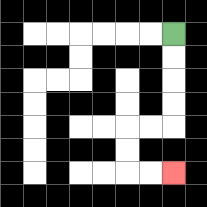{'start': '[7, 1]', 'end': '[7, 7]', 'path_directions': 'D,D,D,D,L,L,D,D,R,R', 'path_coordinates': '[[7, 1], [7, 2], [7, 3], [7, 4], [7, 5], [6, 5], [5, 5], [5, 6], [5, 7], [6, 7], [7, 7]]'}